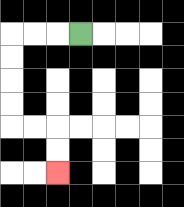{'start': '[3, 1]', 'end': '[2, 7]', 'path_directions': 'L,L,L,D,D,D,D,R,R,D,D', 'path_coordinates': '[[3, 1], [2, 1], [1, 1], [0, 1], [0, 2], [0, 3], [0, 4], [0, 5], [1, 5], [2, 5], [2, 6], [2, 7]]'}